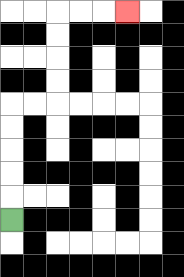{'start': '[0, 9]', 'end': '[5, 0]', 'path_directions': 'U,U,U,U,U,R,R,U,U,U,U,R,R,R', 'path_coordinates': '[[0, 9], [0, 8], [0, 7], [0, 6], [0, 5], [0, 4], [1, 4], [2, 4], [2, 3], [2, 2], [2, 1], [2, 0], [3, 0], [4, 0], [5, 0]]'}